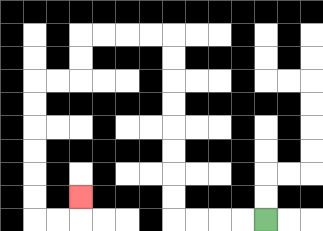{'start': '[11, 9]', 'end': '[3, 8]', 'path_directions': 'L,L,L,L,U,U,U,U,U,U,U,U,L,L,L,L,D,D,L,L,D,D,D,D,D,D,R,R,U', 'path_coordinates': '[[11, 9], [10, 9], [9, 9], [8, 9], [7, 9], [7, 8], [7, 7], [7, 6], [7, 5], [7, 4], [7, 3], [7, 2], [7, 1], [6, 1], [5, 1], [4, 1], [3, 1], [3, 2], [3, 3], [2, 3], [1, 3], [1, 4], [1, 5], [1, 6], [1, 7], [1, 8], [1, 9], [2, 9], [3, 9], [3, 8]]'}